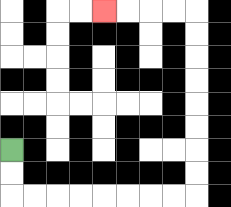{'start': '[0, 6]', 'end': '[4, 0]', 'path_directions': 'D,D,R,R,R,R,R,R,R,R,U,U,U,U,U,U,U,U,L,L,L,L', 'path_coordinates': '[[0, 6], [0, 7], [0, 8], [1, 8], [2, 8], [3, 8], [4, 8], [5, 8], [6, 8], [7, 8], [8, 8], [8, 7], [8, 6], [8, 5], [8, 4], [8, 3], [8, 2], [8, 1], [8, 0], [7, 0], [6, 0], [5, 0], [4, 0]]'}